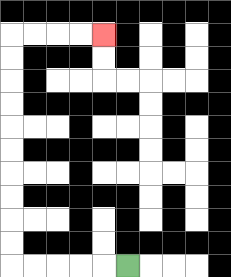{'start': '[5, 11]', 'end': '[4, 1]', 'path_directions': 'L,L,L,L,L,U,U,U,U,U,U,U,U,U,U,R,R,R,R', 'path_coordinates': '[[5, 11], [4, 11], [3, 11], [2, 11], [1, 11], [0, 11], [0, 10], [0, 9], [0, 8], [0, 7], [0, 6], [0, 5], [0, 4], [0, 3], [0, 2], [0, 1], [1, 1], [2, 1], [3, 1], [4, 1]]'}